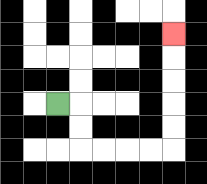{'start': '[2, 4]', 'end': '[7, 1]', 'path_directions': 'R,D,D,R,R,R,R,U,U,U,U,U', 'path_coordinates': '[[2, 4], [3, 4], [3, 5], [3, 6], [4, 6], [5, 6], [6, 6], [7, 6], [7, 5], [7, 4], [7, 3], [7, 2], [7, 1]]'}